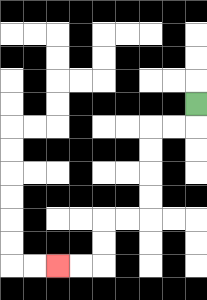{'start': '[8, 4]', 'end': '[2, 11]', 'path_directions': 'D,L,L,D,D,D,D,L,L,D,D,L,L', 'path_coordinates': '[[8, 4], [8, 5], [7, 5], [6, 5], [6, 6], [6, 7], [6, 8], [6, 9], [5, 9], [4, 9], [4, 10], [4, 11], [3, 11], [2, 11]]'}